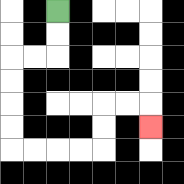{'start': '[2, 0]', 'end': '[6, 5]', 'path_directions': 'D,D,L,L,D,D,D,D,R,R,R,R,U,U,R,R,D', 'path_coordinates': '[[2, 0], [2, 1], [2, 2], [1, 2], [0, 2], [0, 3], [0, 4], [0, 5], [0, 6], [1, 6], [2, 6], [3, 6], [4, 6], [4, 5], [4, 4], [5, 4], [6, 4], [6, 5]]'}